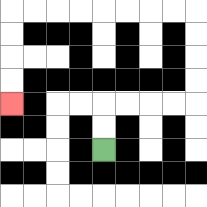{'start': '[4, 6]', 'end': '[0, 4]', 'path_directions': 'U,U,R,R,R,R,U,U,U,U,L,L,L,L,L,L,L,L,D,D,D,D', 'path_coordinates': '[[4, 6], [4, 5], [4, 4], [5, 4], [6, 4], [7, 4], [8, 4], [8, 3], [8, 2], [8, 1], [8, 0], [7, 0], [6, 0], [5, 0], [4, 0], [3, 0], [2, 0], [1, 0], [0, 0], [0, 1], [0, 2], [0, 3], [0, 4]]'}